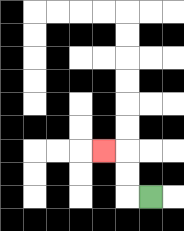{'start': '[6, 8]', 'end': '[4, 6]', 'path_directions': 'L,U,U,L', 'path_coordinates': '[[6, 8], [5, 8], [5, 7], [5, 6], [4, 6]]'}